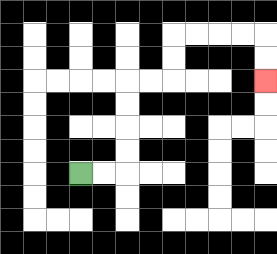{'start': '[3, 7]', 'end': '[11, 3]', 'path_directions': 'R,R,U,U,U,U,R,R,U,U,R,R,R,R,D,D', 'path_coordinates': '[[3, 7], [4, 7], [5, 7], [5, 6], [5, 5], [5, 4], [5, 3], [6, 3], [7, 3], [7, 2], [7, 1], [8, 1], [9, 1], [10, 1], [11, 1], [11, 2], [11, 3]]'}